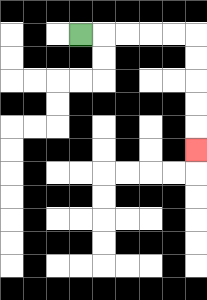{'start': '[3, 1]', 'end': '[8, 6]', 'path_directions': 'R,R,R,R,R,D,D,D,D,D', 'path_coordinates': '[[3, 1], [4, 1], [5, 1], [6, 1], [7, 1], [8, 1], [8, 2], [8, 3], [8, 4], [8, 5], [8, 6]]'}